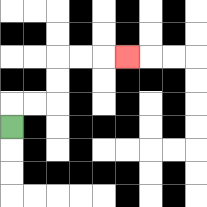{'start': '[0, 5]', 'end': '[5, 2]', 'path_directions': 'U,R,R,U,U,R,R,R', 'path_coordinates': '[[0, 5], [0, 4], [1, 4], [2, 4], [2, 3], [2, 2], [3, 2], [4, 2], [5, 2]]'}